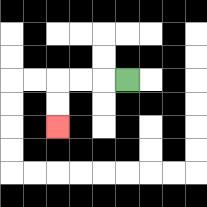{'start': '[5, 3]', 'end': '[2, 5]', 'path_directions': 'L,L,L,D,D', 'path_coordinates': '[[5, 3], [4, 3], [3, 3], [2, 3], [2, 4], [2, 5]]'}